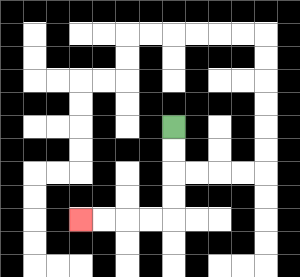{'start': '[7, 5]', 'end': '[3, 9]', 'path_directions': 'D,D,D,D,L,L,L,L', 'path_coordinates': '[[7, 5], [7, 6], [7, 7], [7, 8], [7, 9], [6, 9], [5, 9], [4, 9], [3, 9]]'}